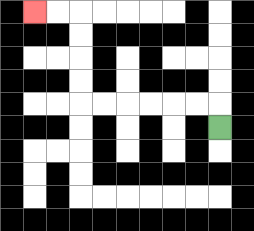{'start': '[9, 5]', 'end': '[1, 0]', 'path_directions': 'U,L,L,L,L,L,L,U,U,U,U,L,L', 'path_coordinates': '[[9, 5], [9, 4], [8, 4], [7, 4], [6, 4], [5, 4], [4, 4], [3, 4], [3, 3], [3, 2], [3, 1], [3, 0], [2, 0], [1, 0]]'}